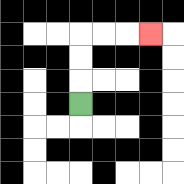{'start': '[3, 4]', 'end': '[6, 1]', 'path_directions': 'U,U,U,R,R,R', 'path_coordinates': '[[3, 4], [3, 3], [3, 2], [3, 1], [4, 1], [5, 1], [6, 1]]'}